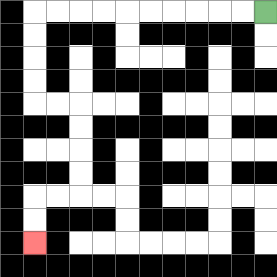{'start': '[11, 0]', 'end': '[1, 10]', 'path_directions': 'L,L,L,L,L,L,L,L,L,L,D,D,D,D,R,R,D,D,D,D,L,L,D,D', 'path_coordinates': '[[11, 0], [10, 0], [9, 0], [8, 0], [7, 0], [6, 0], [5, 0], [4, 0], [3, 0], [2, 0], [1, 0], [1, 1], [1, 2], [1, 3], [1, 4], [2, 4], [3, 4], [3, 5], [3, 6], [3, 7], [3, 8], [2, 8], [1, 8], [1, 9], [1, 10]]'}